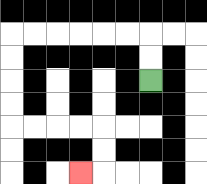{'start': '[6, 3]', 'end': '[3, 7]', 'path_directions': 'U,U,L,L,L,L,L,L,D,D,D,D,R,R,R,R,D,D,L', 'path_coordinates': '[[6, 3], [6, 2], [6, 1], [5, 1], [4, 1], [3, 1], [2, 1], [1, 1], [0, 1], [0, 2], [0, 3], [0, 4], [0, 5], [1, 5], [2, 5], [3, 5], [4, 5], [4, 6], [4, 7], [3, 7]]'}